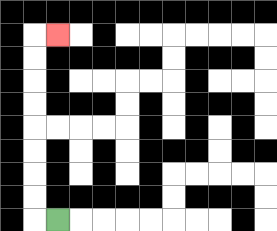{'start': '[2, 9]', 'end': '[2, 1]', 'path_directions': 'L,U,U,U,U,U,U,U,U,R', 'path_coordinates': '[[2, 9], [1, 9], [1, 8], [1, 7], [1, 6], [1, 5], [1, 4], [1, 3], [1, 2], [1, 1], [2, 1]]'}